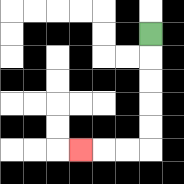{'start': '[6, 1]', 'end': '[3, 6]', 'path_directions': 'D,D,D,D,D,L,L,L', 'path_coordinates': '[[6, 1], [6, 2], [6, 3], [6, 4], [6, 5], [6, 6], [5, 6], [4, 6], [3, 6]]'}